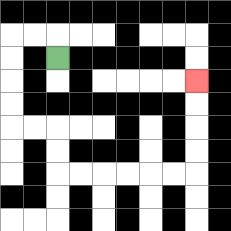{'start': '[2, 2]', 'end': '[8, 3]', 'path_directions': 'U,L,L,D,D,D,D,R,R,D,D,R,R,R,R,R,R,U,U,U,U', 'path_coordinates': '[[2, 2], [2, 1], [1, 1], [0, 1], [0, 2], [0, 3], [0, 4], [0, 5], [1, 5], [2, 5], [2, 6], [2, 7], [3, 7], [4, 7], [5, 7], [6, 7], [7, 7], [8, 7], [8, 6], [8, 5], [8, 4], [8, 3]]'}